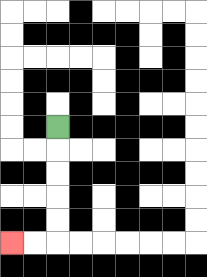{'start': '[2, 5]', 'end': '[0, 10]', 'path_directions': 'D,D,D,D,D,L,L', 'path_coordinates': '[[2, 5], [2, 6], [2, 7], [2, 8], [2, 9], [2, 10], [1, 10], [0, 10]]'}